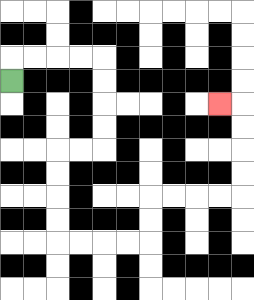{'start': '[0, 3]', 'end': '[9, 4]', 'path_directions': 'U,R,R,R,R,D,D,D,D,L,L,D,D,D,D,R,R,R,R,U,U,R,R,R,R,U,U,U,U,L', 'path_coordinates': '[[0, 3], [0, 2], [1, 2], [2, 2], [3, 2], [4, 2], [4, 3], [4, 4], [4, 5], [4, 6], [3, 6], [2, 6], [2, 7], [2, 8], [2, 9], [2, 10], [3, 10], [4, 10], [5, 10], [6, 10], [6, 9], [6, 8], [7, 8], [8, 8], [9, 8], [10, 8], [10, 7], [10, 6], [10, 5], [10, 4], [9, 4]]'}